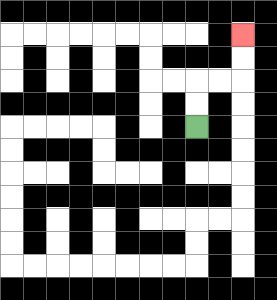{'start': '[8, 5]', 'end': '[10, 1]', 'path_directions': 'U,U,R,R,U,U', 'path_coordinates': '[[8, 5], [8, 4], [8, 3], [9, 3], [10, 3], [10, 2], [10, 1]]'}